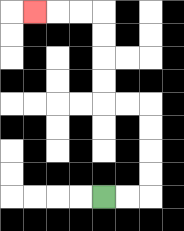{'start': '[4, 8]', 'end': '[1, 0]', 'path_directions': 'R,R,U,U,U,U,L,L,U,U,U,U,L,L,L', 'path_coordinates': '[[4, 8], [5, 8], [6, 8], [6, 7], [6, 6], [6, 5], [6, 4], [5, 4], [4, 4], [4, 3], [4, 2], [4, 1], [4, 0], [3, 0], [2, 0], [1, 0]]'}